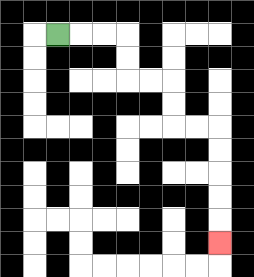{'start': '[2, 1]', 'end': '[9, 10]', 'path_directions': 'R,R,R,D,D,R,R,D,D,R,R,D,D,D,D,D', 'path_coordinates': '[[2, 1], [3, 1], [4, 1], [5, 1], [5, 2], [5, 3], [6, 3], [7, 3], [7, 4], [7, 5], [8, 5], [9, 5], [9, 6], [9, 7], [9, 8], [9, 9], [9, 10]]'}